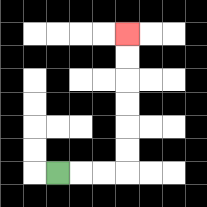{'start': '[2, 7]', 'end': '[5, 1]', 'path_directions': 'R,R,R,U,U,U,U,U,U', 'path_coordinates': '[[2, 7], [3, 7], [4, 7], [5, 7], [5, 6], [5, 5], [5, 4], [5, 3], [5, 2], [5, 1]]'}